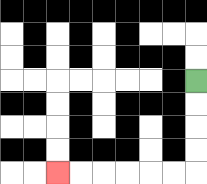{'start': '[8, 3]', 'end': '[2, 7]', 'path_directions': 'D,D,D,D,L,L,L,L,L,L', 'path_coordinates': '[[8, 3], [8, 4], [8, 5], [8, 6], [8, 7], [7, 7], [6, 7], [5, 7], [4, 7], [3, 7], [2, 7]]'}